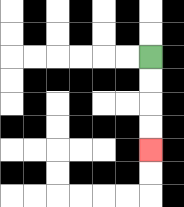{'start': '[6, 2]', 'end': '[6, 6]', 'path_directions': 'D,D,D,D', 'path_coordinates': '[[6, 2], [6, 3], [6, 4], [6, 5], [6, 6]]'}